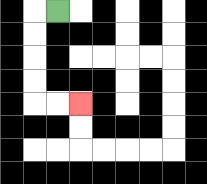{'start': '[2, 0]', 'end': '[3, 4]', 'path_directions': 'L,D,D,D,D,R,R', 'path_coordinates': '[[2, 0], [1, 0], [1, 1], [1, 2], [1, 3], [1, 4], [2, 4], [3, 4]]'}